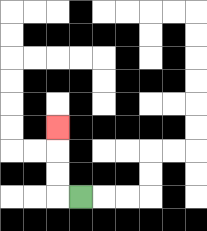{'start': '[3, 8]', 'end': '[2, 5]', 'path_directions': 'L,U,U,U', 'path_coordinates': '[[3, 8], [2, 8], [2, 7], [2, 6], [2, 5]]'}